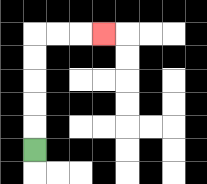{'start': '[1, 6]', 'end': '[4, 1]', 'path_directions': 'U,U,U,U,U,R,R,R', 'path_coordinates': '[[1, 6], [1, 5], [1, 4], [1, 3], [1, 2], [1, 1], [2, 1], [3, 1], [4, 1]]'}